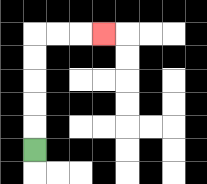{'start': '[1, 6]', 'end': '[4, 1]', 'path_directions': 'U,U,U,U,U,R,R,R', 'path_coordinates': '[[1, 6], [1, 5], [1, 4], [1, 3], [1, 2], [1, 1], [2, 1], [3, 1], [4, 1]]'}